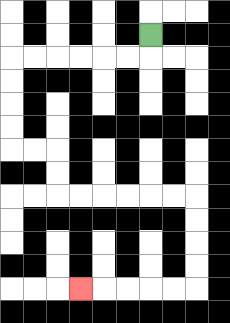{'start': '[6, 1]', 'end': '[3, 12]', 'path_directions': 'D,L,L,L,L,L,L,D,D,D,D,R,R,D,D,R,R,R,R,R,R,D,D,D,D,L,L,L,L,L', 'path_coordinates': '[[6, 1], [6, 2], [5, 2], [4, 2], [3, 2], [2, 2], [1, 2], [0, 2], [0, 3], [0, 4], [0, 5], [0, 6], [1, 6], [2, 6], [2, 7], [2, 8], [3, 8], [4, 8], [5, 8], [6, 8], [7, 8], [8, 8], [8, 9], [8, 10], [8, 11], [8, 12], [7, 12], [6, 12], [5, 12], [4, 12], [3, 12]]'}